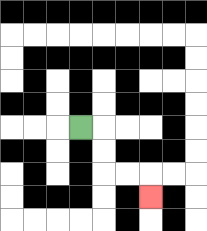{'start': '[3, 5]', 'end': '[6, 8]', 'path_directions': 'R,D,D,R,R,D', 'path_coordinates': '[[3, 5], [4, 5], [4, 6], [4, 7], [5, 7], [6, 7], [6, 8]]'}